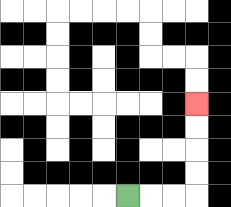{'start': '[5, 8]', 'end': '[8, 4]', 'path_directions': 'R,R,R,U,U,U,U', 'path_coordinates': '[[5, 8], [6, 8], [7, 8], [8, 8], [8, 7], [8, 6], [8, 5], [8, 4]]'}